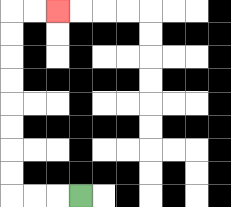{'start': '[3, 8]', 'end': '[2, 0]', 'path_directions': 'L,L,L,U,U,U,U,U,U,U,U,R,R', 'path_coordinates': '[[3, 8], [2, 8], [1, 8], [0, 8], [0, 7], [0, 6], [0, 5], [0, 4], [0, 3], [0, 2], [0, 1], [0, 0], [1, 0], [2, 0]]'}